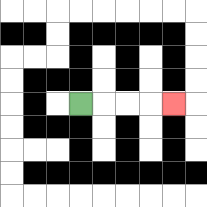{'start': '[3, 4]', 'end': '[7, 4]', 'path_directions': 'R,R,R,R', 'path_coordinates': '[[3, 4], [4, 4], [5, 4], [6, 4], [7, 4]]'}